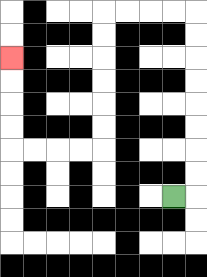{'start': '[7, 8]', 'end': '[0, 2]', 'path_directions': 'R,U,U,U,U,U,U,U,U,L,L,L,L,D,D,D,D,D,D,L,L,L,L,U,U,U,U', 'path_coordinates': '[[7, 8], [8, 8], [8, 7], [8, 6], [8, 5], [8, 4], [8, 3], [8, 2], [8, 1], [8, 0], [7, 0], [6, 0], [5, 0], [4, 0], [4, 1], [4, 2], [4, 3], [4, 4], [4, 5], [4, 6], [3, 6], [2, 6], [1, 6], [0, 6], [0, 5], [0, 4], [0, 3], [0, 2]]'}